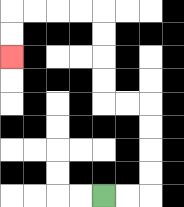{'start': '[4, 8]', 'end': '[0, 2]', 'path_directions': 'R,R,U,U,U,U,L,L,U,U,U,U,L,L,L,L,D,D', 'path_coordinates': '[[4, 8], [5, 8], [6, 8], [6, 7], [6, 6], [6, 5], [6, 4], [5, 4], [4, 4], [4, 3], [4, 2], [4, 1], [4, 0], [3, 0], [2, 0], [1, 0], [0, 0], [0, 1], [0, 2]]'}